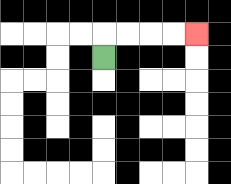{'start': '[4, 2]', 'end': '[8, 1]', 'path_directions': 'U,R,R,R,R', 'path_coordinates': '[[4, 2], [4, 1], [5, 1], [6, 1], [7, 1], [8, 1]]'}